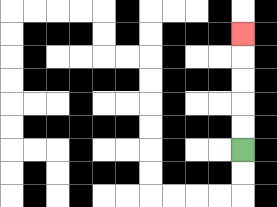{'start': '[10, 6]', 'end': '[10, 1]', 'path_directions': 'U,U,U,U,U', 'path_coordinates': '[[10, 6], [10, 5], [10, 4], [10, 3], [10, 2], [10, 1]]'}